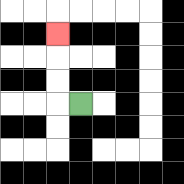{'start': '[3, 4]', 'end': '[2, 1]', 'path_directions': 'L,U,U,U', 'path_coordinates': '[[3, 4], [2, 4], [2, 3], [2, 2], [2, 1]]'}